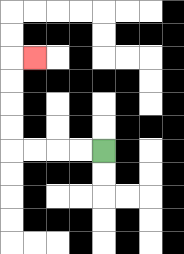{'start': '[4, 6]', 'end': '[1, 2]', 'path_directions': 'L,L,L,L,U,U,U,U,R', 'path_coordinates': '[[4, 6], [3, 6], [2, 6], [1, 6], [0, 6], [0, 5], [0, 4], [0, 3], [0, 2], [1, 2]]'}